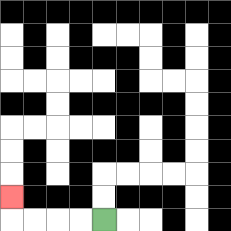{'start': '[4, 9]', 'end': '[0, 8]', 'path_directions': 'L,L,L,L,U', 'path_coordinates': '[[4, 9], [3, 9], [2, 9], [1, 9], [0, 9], [0, 8]]'}